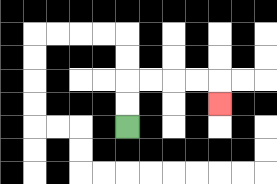{'start': '[5, 5]', 'end': '[9, 4]', 'path_directions': 'U,U,R,R,R,R,D', 'path_coordinates': '[[5, 5], [5, 4], [5, 3], [6, 3], [7, 3], [8, 3], [9, 3], [9, 4]]'}